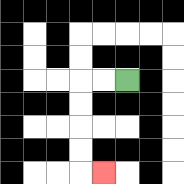{'start': '[5, 3]', 'end': '[4, 7]', 'path_directions': 'L,L,D,D,D,D,R', 'path_coordinates': '[[5, 3], [4, 3], [3, 3], [3, 4], [3, 5], [3, 6], [3, 7], [4, 7]]'}